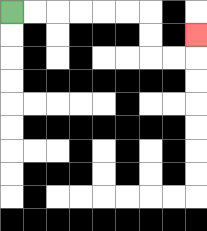{'start': '[0, 0]', 'end': '[8, 1]', 'path_directions': 'R,R,R,R,R,R,D,D,R,R,U', 'path_coordinates': '[[0, 0], [1, 0], [2, 0], [3, 0], [4, 0], [5, 0], [6, 0], [6, 1], [6, 2], [7, 2], [8, 2], [8, 1]]'}